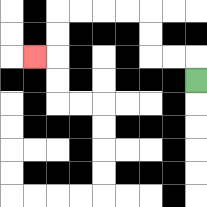{'start': '[8, 3]', 'end': '[1, 2]', 'path_directions': 'U,L,L,U,U,L,L,L,L,D,D,L', 'path_coordinates': '[[8, 3], [8, 2], [7, 2], [6, 2], [6, 1], [6, 0], [5, 0], [4, 0], [3, 0], [2, 0], [2, 1], [2, 2], [1, 2]]'}